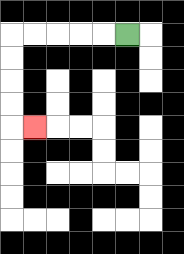{'start': '[5, 1]', 'end': '[1, 5]', 'path_directions': 'L,L,L,L,L,D,D,D,D,R', 'path_coordinates': '[[5, 1], [4, 1], [3, 1], [2, 1], [1, 1], [0, 1], [0, 2], [0, 3], [0, 4], [0, 5], [1, 5]]'}